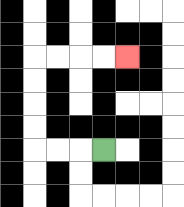{'start': '[4, 6]', 'end': '[5, 2]', 'path_directions': 'L,L,L,U,U,U,U,R,R,R,R', 'path_coordinates': '[[4, 6], [3, 6], [2, 6], [1, 6], [1, 5], [1, 4], [1, 3], [1, 2], [2, 2], [3, 2], [4, 2], [5, 2]]'}